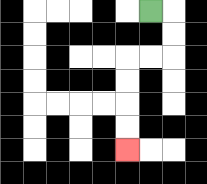{'start': '[6, 0]', 'end': '[5, 6]', 'path_directions': 'R,D,D,L,L,D,D,D,D', 'path_coordinates': '[[6, 0], [7, 0], [7, 1], [7, 2], [6, 2], [5, 2], [5, 3], [5, 4], [5, 5], [5, 6]]'}